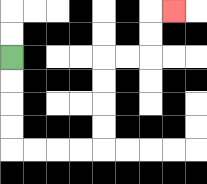{'start': '[0, 2]', 'end': '[7, 0]', 'path_directions': 'D,D,D,D,R,R,R,R,U,U,U,U,R,R,U,U,R', 'path_coordinates': '[[0, 2], [0, 3], [0, 4], [0, 5], [0, 6], [1, 6], [2, 6], [3, 6], [4, 6], [4, 5], [4, 4], [4, 3], [4, 2], [5, 2], [6, 2], [6, 1], [6, 0], [7, 0]]'}